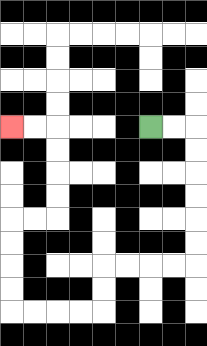{'start': '[6, 5]', 'end': '[0, 5]', 'path_directions': 'R,R,D,D,D,D,D,D,L,L,L,L,D,D,L,L,L,L,U,U,U,U,R,R,U,U,U,U,L,L', 'path_coordinates': '[[6, 5], [7, 5], [8, 5], [8, 6], [8, 7], [8, 8], [8, 9], [8, 10], [8, 11], [7, 11], [6, 11], [5, 11], [4, 11], [4, 12], [4, 13], [3, 13], [2, 13], [1, 13], [0, 13], [0, 12], [0, 11], [0, 10], [0, 9], [1, 9], [2, 9], [2, 8], [2, 7], [2, 6], [2, 5], [1, 5], [0, 5]]'}